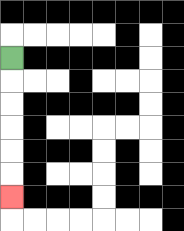{'start': '[0, 2]', 'end': '[0, 8]', 'path_directions': 'D,D,D,D,D,D', 'path_coordinates': '[[0, 2], [0, 3], [0, 4], [0, 5], [0, 6], [0, 7], [0, 8]]'}